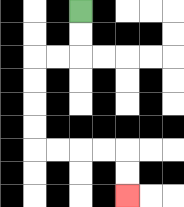{'start': '[3, 0]', 'end': '[5, 8]', 'path_directions': 'D,D,L,L,D,D,D,D,R,R,R,R,D,D', 'path_coordinates': '[[3, 0], [3, 1], [3, 2], [2, 2], [1, 2], [1, 3], [1, 4], [1, 5], [1, 6], [2, 6], [3, 6], [4, 6], [5, 6], [5, 7], [5, 8]]'}